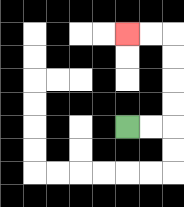{'start': '[5, 5]', 'end': '[5, 1]', 'path_directions': 'R,R,U,U,U,U,L,L', 'path_coordinates': '[[5, 5], [6, 5], [7, 5], [7, 4], [7, 3], [7, 2], [7, 1], [6, 1], [5, 1]]'}